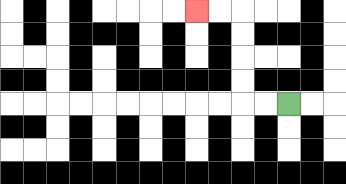{'start': '[12, 4]', 'end': '[8, 0]', 'path_directions': 'L,L,U,U,U,U,L,L', 'path_coordinates': '[[12, 4], [11, 4], [10, 4], [10, 3], [10, 2], [10, 1], [10, 0], [9, 0], [8, 0]]'}